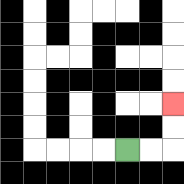{'start': '[5, 6]', 'end': '[7, 4]', 'path_directions': 'R,R,U,U', 'path_coordinates': '[[5, 6], [6, 6], [7, 6], [7, 5], [7, 4]]'}